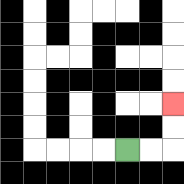{'start': '[5, 6]', 'end': '[7, 4]', 'path_directions': 'R,R,U,U', 'path_coordinates': '[[5, 6], [6, 6], [7, 6], [7, 5], [7, 4]]'}